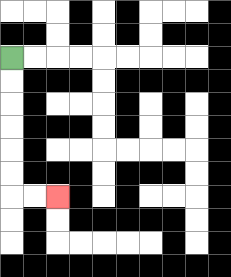{'start': '[0, 2]', 'end': '[2, 8]', 'path_directions': 'D,D,D,D,D,D,R,R', 'path_coordinates': '[[0, 2], [0, 3], [0, 4], [0, 5], [0, 6], [0, 7], [0, 8], [1, 8], [2, 8]]'}